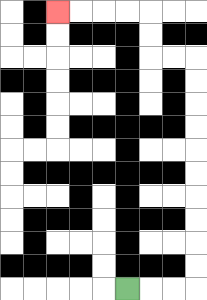{'start': '[5, 12]', 'end': '[2, 0]', 'path_directions': 'R,R,R,U,U,U,U,U,U,U,U,U,U,L,L,U,U,L,L,L,L', 'path_coordinates': '[[5, 12], [6, 12], [7, 12], [8, 12], [8, 11], [8, 10], [8, 9], [8, 8], [8, 7], [8, 6], [8, 5], [8, 4], [8, 3], [8, 2], [7, 2], [6, 2], [6, 1], [6, 0], [5, 0], [4, 0], [3, 0], [2, 0]]'}